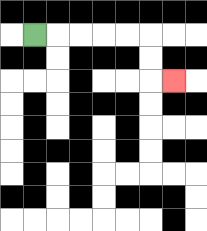{'start': '[1, 1]', 'end': '[7, 3]', 'path_directions': 'R,R,R,R,R,D,D,R', 'path_coordinates': '[[1, 1], [2, 1], [3, 1], [4, 1], [5, 1], [6, 1], [6, 2], [6, 3], [7, 3]]'}